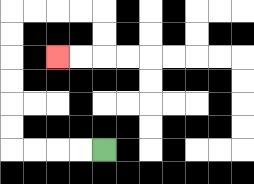{'start': '[4, 6]', 'end': '[2, 2]', 'path_directions': 'L,L,L,L,U,U,U,U,U,U,R,R,R,R,D,D,L,L', 'path_coordinates': '[[4, 6], [3, 6], [2, 6], [1, 6], [0, 6], [0, 5], [0, 4], [0, 3], [0, 2], [0, 1], [0, 0], [1, 0], [2, 0], [3, 0], [4, 0], [4, 1], [4, 2], [3, 2], [2, 2]]'}